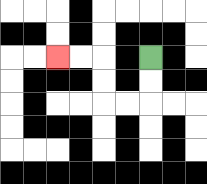{'start': '[6, 2]', 'end': '[2, 2]', 'path_directions': 'D,D,L,L,U,U,L,L', 'path_coordinates': '[[6, 2], [6, 3], [6, 4], [5, 4], [4, 4], [4, 3], [4, 2], [3, 2], [2, 2]]'}